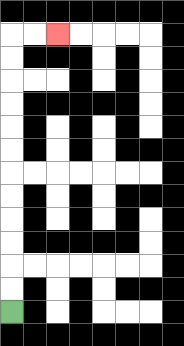{'start': '[0, 13]', 'end': '[2, 1]', 'path_directions': 'U,U,U,U,U,U,U,U,U,U,U,U,R,R', 'path_coordinates': '[[0, 13], [0, 12], [0, 11], [0, 10], [0, 9], [0, 8], [0, 7], [0, 6], [0, 5], [0, 4], [0, 3], [0, 2], [0, 1], [1, 1], [2, 1]]'}